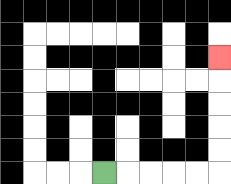{'start': '[4, 7]', 'end': '[9, 2]', 'path_directions': 'R,R,R,R,R,U,U,U,U,U', 'path_coordinates': '[[4, 7], [5, 7], [6, 7], [7, 7], [8, 7], [9, 7], [9, 6], [9, 5], [9, 4], [9, 3], [9, 2]]'}